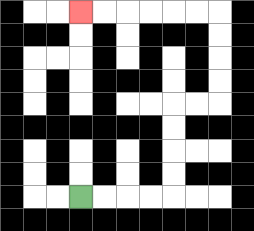{'start': '[3, 8]', 'end': '[3, 0]', 'path_directions': 'R,R,R,R,U,U,U,U,R,R,U,U,U,U,L,L,L,L,L,L', 'path_coordinates': '[[3, 8], [4, 8], [5, 8], [6, 8], [7, 8], [7, 7], [7, 6], [7, 5], [7, 4], [8, 4], [9, 4], [9, 3], [9, 2], [9, 1], [9, 0], [8, 0], [7, 0], [6, 0], [5, 0], [4, 0], [3, 0]]'}